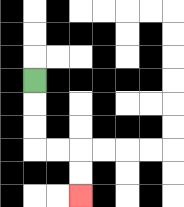{'start': '[1, 3]', 'end': '[3, 8]', 'path_directions': 'D,D,D,R,R,D,D', 'path_coordinates': '[[1, 3], [1, 4], [1, 5], [1, 6], [2, 6], [3, 6], [3, 7], [3, 8]]'}